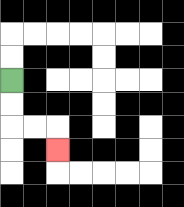{'start': '[0, 3]', 'end': '[2, 6]', 'path_directions': 'D,D,R,R,D', 'path_coordinates': '[[0, 3], [0, 4], [0, 5], [1, 5], [2, 5], [2, 6]]'}